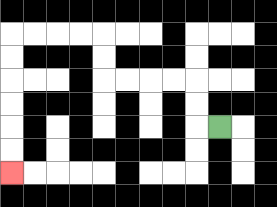{'start': '[9, 5]', 'end': '[0, 7]', 'path_directions': 'L,U,U,L,L,L,L,U,U,L,L,L,L,D,D,D,D,D,D', 'path_coordinates': '[[9, 5], [8, 5], [8, 4], [8, 3], [7, 3], [6, 3], [5, 3], [4, 3], [4, 2], [4, 1], [3, 1], [2, 1], [1, 1], [0, 1], [0, 2], [0, 3], [0, 4], [0, 5], [0, 6], [0, 7]]'}